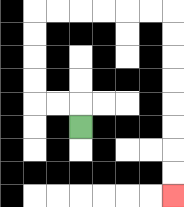{'start': '[3, 5]', 'end': '[7, 8]', 'path_directions': 'U,L,L,U,U,U,U,R,R,R,R,R,R,D,D,D,D,D,D,D,D', 'path_coordinates': '[[3, 5], [3, 4], [2, 4], [1, 4], [1, 3], [1, 2], [1, 1], [1, 0], [2, 0], [3, 0], [4, 0], [5, 0], [6, 0], [7, 0], [7, 1], [7, 2], [7, 3], [7, 4], [7, 5], [7, 6], [7, 7], [7, 8]]'}